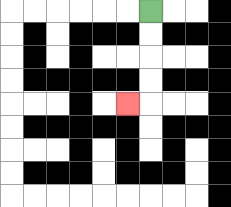{'start': '[6, 0]', 'end': '[5, 4]', 'path_directions': 'D,D,D,D,L', 'path_coordinates': '[[6, 0], [6, 1], [6, 2], [6, 3], [6, 4], [5, 4]]'}